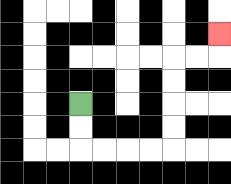{'start': '[3, 4]', 'end': '[9, 1]', 'path_directions': 'D,D,R,R,R,R,U,U,U,U,R,R,U', 'path_coordinates': '[[3, 4], [3, 5], [3, 6], [4, 6], [5, 6], [6, 6], [7, 6], [7, 5], [7, 4], [7, 3], [7, 2], [8, 2], [9, 2], [9, 1]]'}